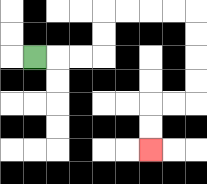{'start': '[1, 2]', 'end': '[6, 6]', 'path_directions': 'R,R,R,U,U,R,R,R,R,D,D,D,D,L,L,D,D', 'path_coordinates': '[[1, 2], [2, 2], [3, 2], [4, 2], [4, 1], [4, 0], [5, 0], [6, 0], [7, 0], [8, 0], [8, 1], [8, 2], [8, 3], [8, 4], [7, 4], [6, 4], [6, 5], [6, 6]]'}